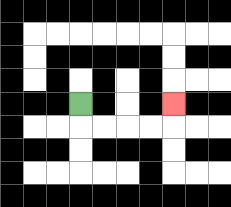{'start': '[3, 4]', 'end': '[7, 4]', 'path_directions': 'D,R,R,R,R,U', 'path_coordinates': '[[3, 4], [3, 5], [4, 5], [5, 5], [6, 5], [7, 5], [7, 4]]'}